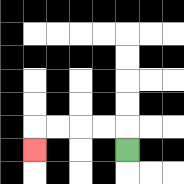{'start': '[5, 6]', 'end': '[1, 6]', 'path_directions': 'U,L,L,L,L,D', 'path_coordinates': '[[5, 6], [5, 5], [4, 5], [3, 5], [2, 5], [1, 5], [1, 6]]'}